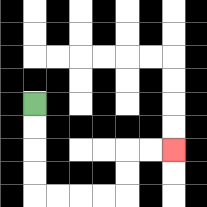{'start': '[1, 4]', 'end': '[7, 6]', 'path_directions': 'D,D,D,D,R,R,R,R,U,U,R,R', 'path_coordinates': '[[1, 4], [1, 5], [1, 6], [1, 7], [1, 8], [2, 8], [3, 8], [4, 8], [5, 8], [5, 7], [5, 6], [6, 6], [7, 6]]'}